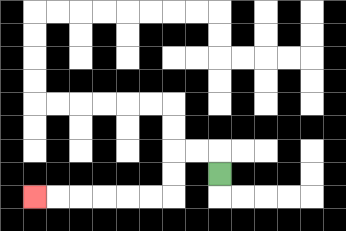{'start': '[9, 7]', 'end': '[1, 8]', 'path_directions': 'U,L,L,D,D,L,L,L,L,L,L', 'path_coordinates': '[[9, 7], [9, 6], [8, 6], [7, 6], [7, 7], [7, 8], [6, 8], [5, 8], [4, 8], [3, 8], [2, 8], [1, 8]]'}